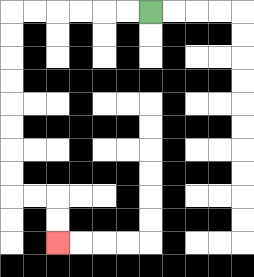{'start': '[6, 0]', 'end': '[2, 10]', 'path_directions': 'L,L,L,L,L,L,D,D,D,D,D,D,D,D,R,R,D,D', 'path_coordinates': '[[6, 0], [5, 0], [4, 0], [3, 0], [2, 0], [1, 0], [0, 0], [0, 1], [0, 2], [0, 3], [0, 4], [0, 5], [0, 6], [0, 7], [0, 8], [1, 8], [2, 8], [2, 9], [2, 10]]'}